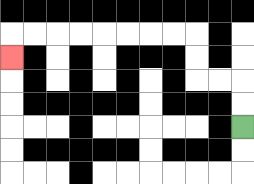{'start': '[10, 5]', 'end': '[0, 2]', 'path_directions': 'U,U,L,L,U,U,L,L,L,L,L,L,L,L,D', 'path_coordinates': '[[10, 5], [10, 4], [10, 3], [9, 3], [8, 3], [8, 2], [8, 1], [7, 1], [6, 1], [5, 1], [4, 1], [3, 1], [2, 1], [1, 1], [0, 1], [0, 2]]'}